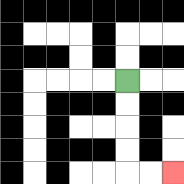{'start': '[5, 3]', 'end': '[7, 7]', 'path_directions': 'D,D,D,D,R,R', 'path_coordinates': '[[5, 3], [5, 4], [5, 5], [5, 6], [5, 7], [6, 7], [7, 7]]'}